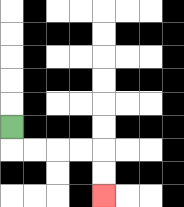{'start': '[0, 5]', 'end': '[4, 8]', 'path_directions': 'D,R,R,R,R,D,D', 'path_coordinates': '[[0, 5], [0, 6], [1, 6], [2, 6], [3, 6], [4, 6], [4, 7], [4, 8]]'}